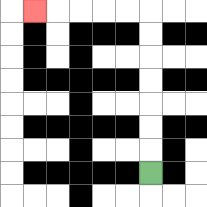{'start': '[6, 7]', 'end': '[1, 0]', 'path_directions': 'U,U,U,U,U,U,U,L,L,L,L,L', 'path_coordinates': '[[6, 7], [6, 6], [6, 5], [6, 4], [6, 3], [6, 2], [6, 1], [6, 0], [5, 0], [4, 0], [3, 0], [2, 0], [1, 0]]'}